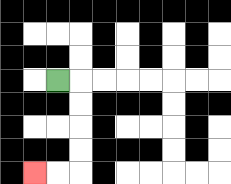{'start': '[2, 3]', 'end': '[1, 7]', 'path_directions': 'R,D,D,D,D,L,L', 'path_coordinates': '[[2, 3], [3, 3], [3, 4], [3, 5], [3, 6], [3, 7], [2, 7], [1, 7]]'}